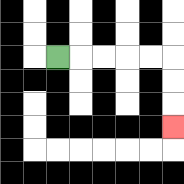{'start': '[2, 2]', 'end': '[7, 5]', 'path_directions': 'R,R,R,R,R,D,D,D', 'path_coordinates': '[[2, 2], [3, 2], [4, 2], [5, 2], [6, 2], [7, 2], [7, 3], [7, 4], [7, 5]]'}